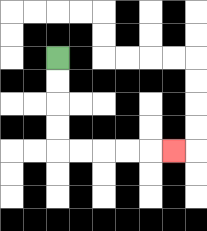{'start': '[2, 2]', 'end': '[7, 6]', 'path_directions': 'D,D,D,D,R,R,R,R,R', 'path_coordinates': '[[2, 2], [2, 3], [2, 4], [2, 5], [2, 6], [3, 6], [4, 6], [5, 6], [6, 6], [7, 6]]'}